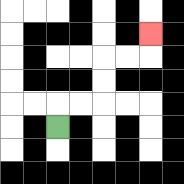{'start': '[2, 5]', 'end': '[6, 1]', 'path_directions': 'U,R,R,U,U,R,R,U', 'path_coordinates': '[[2, 5], [2, 4], [3, 4], [4, 4], [4, 3], [4, 2], [5, 2], [6, 2], [6, 1]]'}